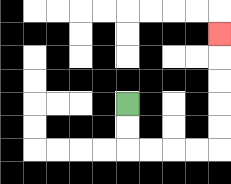{'start': '[5, 4]', 'end': '[9, 1]', 'path_directions': 'D,D,R,R,R,R,U,U,U,U,U', 'path_coordinates': '[[5, 4], [5, 5], [5, 6], [6, 6], [7, 6], [8, 6], [9, 6], [9, 5], [9, 4], [9, 3], [9, 2], [9, 1]]'}